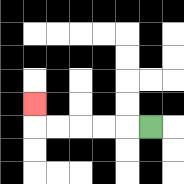{'start': '[6, 5]', 'end': '[1, 4]', 'path_directions': 'L,L,L,L,L,U', 'path_coordinates': '[[6, 5], [5, 5], [4, 5], [3, 5], [2, 5], [1, 5], [1, 4]]'}